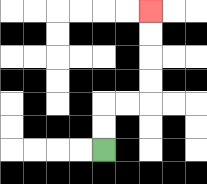{'start': '[4, 6]', 'end': '[6, 0]', 'path_directions': 'U,U,R,R,U,U,U,U', 'path_coordinates': '[[4, 6], [4, 5], [4, 4], [5, 4], [6, 4], [6, 3], [6, 2], [6, 1], [6, 0]]'}